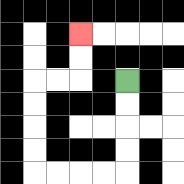{'start': '[5, 3]', 'end': '[3, 1]', 'path_directions': 'D,D,D,D,L,L,L,L,U,U,U,U,R,R,U,U', 'path_coordinates': '[[5, 3], [5, 4], [5, 5], [5, 6], [5, 7], [4, 7], [3, 7], [2, 7], [1, 7], [1, 6], [1, 5], [1, 4], [1, 3], [2, 3], [3, 3], [3, 2], [3, 1]]'}